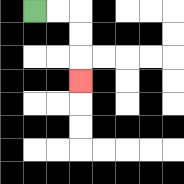{'start': '[1, 0]', 'end': '[3, 3]', 'path_directions': 'R,R,D,D,D', 'path_coordinates': '[[1, 0], [2, 0], [3, 0], [3, 1], [3, 2], [3, 3]]'}